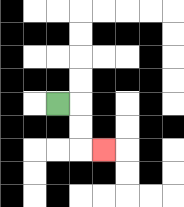{'start': '[2, 4]', 'end': '[4, 6]', 'path_directions': 'R,D,D,R', 'path_coordinates': '[[2, 4], [3, 4], [3, 5], [3, 6], [4, 6]]'}